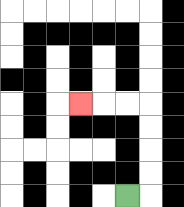{'start': '[5, 8]', 'end': '[3, 4]', 'path_directions': 'R,U,U,U,U,L,L,L', 'path_coordinates': '[[5, 8], [6, 8], [6, 7], [6, 6], [6, 5], [6, 4], [5, 4], [4, 4], [3, 4]]'}